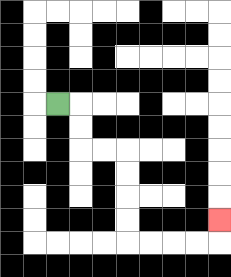{'start': '[2, 4]', 'end': '[9, 9]', 'path_directions': 'R,D,D,R,R,D,D,D,D,R,R,R,R,U', 'path_coordinates': '[[2, 4], [3, 4], [3, 5], [3, 6], [4, 6], [5, 6], [5, 7], [5, 8], [5, 9], [5, 10], [6, 10], [7, 10], [8, 10], [9, 10], [9, 9]]'}